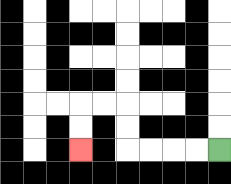{'start': '[9, 6]', 'end': '[3, 6]', 'path_directions': 'L,L,L,L,U,U,L,L,D,D', 'path_coordinates': '[[9, 6], [8, 6], [7, 6], [6, 6], [5, 6], [5, 5], [5, 4], [4, 4], [3, 4], [3, 5], [3, 6]]'}